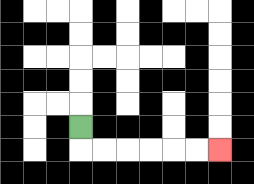{'start': '[3, 5]', 'end': '[9, 6]', 'path_directions': 'D,R,R,R,R,R,R', 'path_coordinates': '[[3, 5], [3, 6], [4, 6], [5, 6], [6, 6], [7, 6], [8, 6], [9, 6]]'}